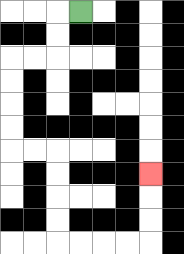{'start': '[3, 0]', 'end': '[6, 7]', 'path_directions': 'L,D,D,L,L,D,D,D,D,R,R,D,D,D,D,R,R,R,R,U,U,U', 'path_coordinates': '[[3, 0], [2, 0], [2, 1], [2, 2], [1, 2], [0, 2], [0, 3], [0, 4], [0, 5], [0, 6], [1, 6], [2, 6], [2, 7], [2, 8], [2, 9], [2, 10], [3, 10], [4, 10], [5, 10], [6, 10], [6, 9], [6, 8], [6, 7]]'}